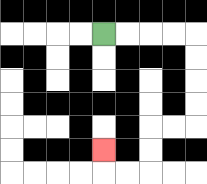{'start': '[4, 1]', 'end': '[4, 6]', 'path_directions': 'R,R,R,R,D,D,D,D,L,L,D,D,L,L,U', 'path_coordinates': '[[4, 1], [5, 1], [6, 1], [7, 1], [8, 1], [8, 2], [8, 3], [8, 4], [8, 5], [7, 5], [6, 5], [6, 6], [6, 7], [5, 7], [4, 7], [4, 6]]'}